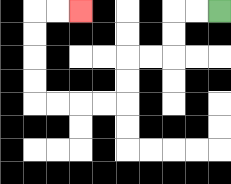{'start': '[9, 0]', 'end': '[3, 0]', 'path_directions': 'L,L,D,D,L,L,D,D,L,L,L,L,U,U,U,U,R,R', 'path_coordinates': '[[9, 0], [8, 0], [7, 0], [7, 1], [7, 2], [6, 2], [5, 2], [5, 3], [5, 4], [4, 4], [3, 4], [2, 4], [1, 4], [1, 3], [1, 2], [1, 1], [1, 0], [2, 0], [3, 0]]'}